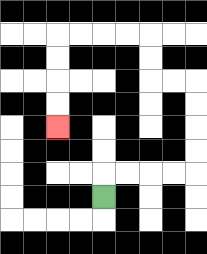{'start': '[4, 8]', 'end': '[2, 5]', 'path_directions': 'U,R,R,R,R,U,U,U,U,L,L,U,U,L,L,L,L,D,D,D,D', 'path_coordinates': '[[4, 8], [4, 7], [5, 7], [6, 7], [7, 7], [8, 7], [8, 6], [8, 5], [8, 4], [8, 3], [7, 3], [6, 3], [6, 2], [6, 1], [5, 1], [4, 1], [3, 1], [2, 1], [2, 2], [2, 3], [2, 4], [2, 5]]'}